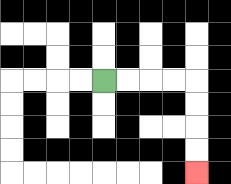{'start': '[4, 3]', 'end': '[8, 7]', 'path_directions': 'R,R,R,R,D,D,D,D', 'path_coordinates': '[[4, 3], [5, 3], [6, 3], [7, 3], [8, 3], [8, 4], [8, 5], [8, 6], [8, 7]]'}